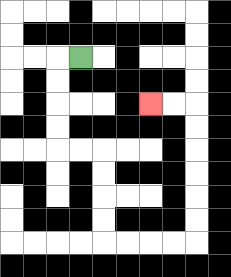{'start': '[3, 2]', 'end': '[6, 4]', 'path_directions': 'L,D,D,D,D,R,R,D,D,D,D,R,R,R,R,U,U,U,U,U,U,L,L', 'path_coordinates': '[[3, 2], [2, 2], [2, 3], [2, 4], [2, 5], [2, 6], [3, 6], [4, 6], [4, 7], [4, 8], [4, 9], [4, 10], [5, 10], [6, 10], [7, 10], [8, 10], [8, 9], [8, 8], [8, 7], [8, 6], [8, 5], [8, 4], [7, 4], [6, 4]]'}